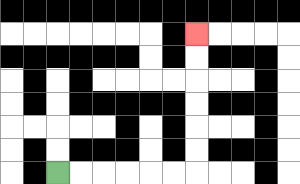{'start': '[2, 7]', 'end': '[8, 1]', 'path_directions': 'R,R,R,R,R,R,U,U,U,U,U,U', 'path_coordinates': '[[2, 7], [3, 7], [4, 7], [5, 7], [6, 7], [7, 7], [8, 7], [8, 6], [8, 5], [8, 4], [8, 3], [8, 2], [8, 1]]'}